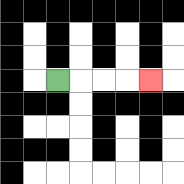{'start': '[2, 3]', 'end': '[6, 3]', 'path_directions': 'R,R,R,R', 'path_coordinates': '[[2, 3], [3, 3], [4, 3], [5, 3], [6, 3]]'}